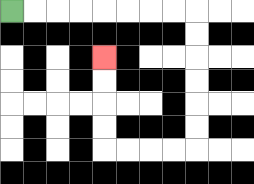{'start': '[0, 0]', 'end': '[4, 2]', 'path_directions': 'R,R,R,R,R,R,R,R,D,D,D,D,D,D,L,L,L,L,U,U,U,U', 'path_coordinates': '[[0, 0], [1, 0], [2, 0], [3, 0], [4, 0], [5, 0], [6, 0], [7, 0], [8, 0], [8, 1], [8, 2], [8, 3], [8, 4], [8, 5], [8, 6], [7, 6], [6, 6], [5, 6], [4, 6], [4, 5], [4, 4], [4, 3], [4, 2]]'}